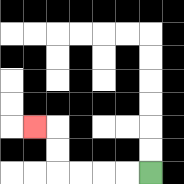{'start': '[6, 7]', 'end': '[1, 5]', 'path_directions': 'L,L,L,L,U,U,L', 'path_coordinates': '[[6, 7], [5, 7], [4, 7], [3, 7], [2, 7], [2, 6], [2, 5], [1, 5]]'}